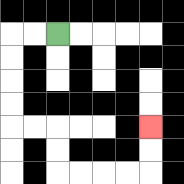{'start': '[2, 1]', 'end': '[6, 5]', 'path_directions': 'L,L,D,D,D,D,R,R,D,D,R,R,R,R,U,U', 'path_coordinates': '[[2, 1], [1, 1], [0, 1], [0, 2], [0, 3], [0, 4], [0, 5], [1, 5], [2, 5], [2, 6], [2, 7], [3, 7], [4, 7], [5, 7], [6, 7], [6, 6], [6, 5]]'}